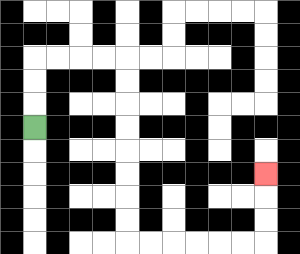{'start': '[1, 5]', 'end': '[11, 7]', 'path_directions': 'U,U,U,R,R,R,R,D,D,D,D,D,D,D,D,R,R,R,R,R,R,U,U,U', 'path_coordinates': '[[1, 5], [1, 4], [1, 3], [1, 2], [2, 2], [3, 2], [4, 2], [5, 2], [5, 3], [5, 4], [5, 5], [5, 6], [5, 7], [5, 8], [5, 9], [5, 10], [6, 10], [7, 10], [8, 10], [9, 10], [10, 10], [11, 10], [11, 9], [11, 8], [11, 7]]'}